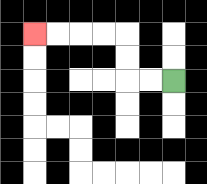{'start': '[7, 3]', 'end': '[1, 1]', 'path_directions': 'L,L,U,U,L,L,L,L', 'path_coordinates': '[[7, 3], [6, 3], [5, 3], [5, 2], [5, 1], [4, 1], [3, 1], [2, 1], [1, 1]]'}